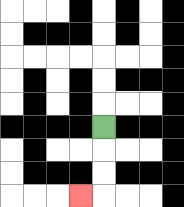{'start': '[4, 5]', 'end': '[3, 8]', 'path_directions': 'D,D,D,L', 'path_coordinates': '[[4, 5], [4, 6], [4, 7], [4, 8], [3, 8]]'}